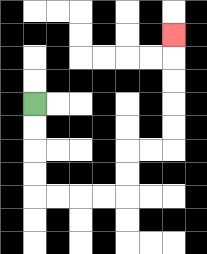{'start': '[1, 4]', 'end': '[7, 1]', 'path_directions': 'D,D,D,D,R,R,R,R,U,U,R,R,U,U,U,U,U', 'path_coordinates': '[[1, 4], [1, 5], [1, 6], [1, 7], [1, 8], [2, 8], [3, 8], [4, 8], [5, 8], [5, 7], [5, 6], [6, 6], [7, 6], [7, 5], [7, 4], [7, 3], [7, 2], [7, 1]]'}